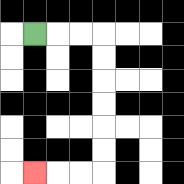{'start': '[1, 1]', 'end': '[1, 7]', 'path_directions': 'R,R,R,D,D,D,D,D,D,L,L,L', 'path_coordinates': '[[1, 1], [2, 1], [3, 1], [4, 1], [4, 2], [4, 3], [4, 4], [4, 5], [4, 6], [4, 7], [3, 7], [2, 7], [1, 7]]'}